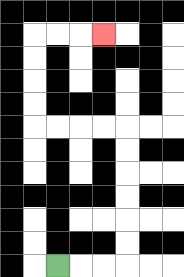{'start': '[2, 11]', 'end': '[4, 1]', 'path_directions': 'R,R,R,U,U,U,U,U,U,L,L,L,L,U,U,U,U,R,R,R', 'path_coordinates': '[[2, 11], [3, 11], [4, 11], [5, 11], [5, 10], [5, 9], [5, 8], [5, 7], [5, 6], [5, 5], [4, 5], [3, 5], [2, 5], [1, 5], [1, 4], [1, 3], [1, 2], [1, 1], [2, 1], [3, 1], [4, 1]]'}